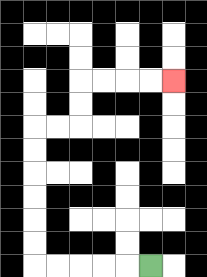{'start': '[6, 11]', 'end': '[7, 3]', 'path_directions': 'L,L,L,L,L,U,U,U,U,U,U,R,R,U,U,R,R,R,R', 'path_coordinates': '[[6, 11], [5, 11], [4, 11], [3, 11], [2, 11], [1, 11], [1, 10], [1, 9], [1, 8], [1, 7], [1, 6], [1, 5], [2, 5], [3, 5], [3, 4], [3, 3], [4, 3], [5, 3], [6, 3], [7, 3]]'}